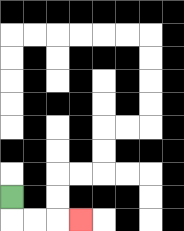{'start': '[0, 8]', 'end': '[3, 9]', 'path_directions': 'D,R,R,R', 'path_coordinates': '[[0, 8], [0, 9], [1, 9], [2, 9], [3, 9]]'}